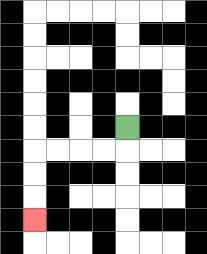{'start': '[5, 5]', 'end': '[1, 9]', 'path_directions': 'D,L,L,L,L,D,D,D', 'path_coordinates': '[[5, 5], [5, 6], [4, 6], [3, 6], [2, 6], [1, 6], [1, 7], [1, 8], [1, 9]]'}